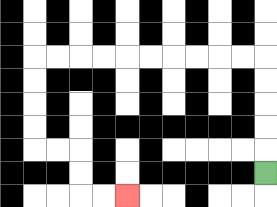{'start': '[11, 7]', 'end': '[5, 8]', 'path_directions': 'U,U,U,U,U,L,L,L,L,L,L,L,L,L,L,D,D,D,D,R,R,D,D,R,R', 'path_coordinates': '[[11, 7], [11, 6], [11, 5], [11, 4], [11, 3], [11, 2], [10, 2], [9, 2], [8, 2], [7, 2], [6, 2], [5, 2], [4, 2], [3, 2], [2, 2], [1, 2], [1, 3], [1, 4], [1, 5], [1, 6], [2, 6], [3, 6], [3, 7], [3, 8], [4, 8], [5, 8]]'}